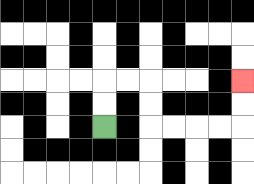{'start': '[4, 5]', 'end': '[10, 3]', 'path_directions': 'U,U,R,R,D,D,R,R,R,R,U,U', 'path_coordinates': '[[4, 5], [4, 4], [4, 3], [5, 3], [6, 3], [6, 4], [6, 5], [7, 5], [8, 5], [9, 5], [10, 5], [10, 4], [10, 3]]'}